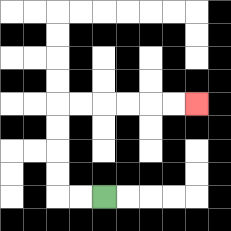{'start': '[4, 8]', 'end': '[8, 4]', 'path_directions': 'L,L,U,U,U,U,R,R,R,R,R,R', 'path_coordinates': '[[4, 8], [3, 8], [2, 8], [2, 7], [2, 6], [2, 5], [2, 4], [3, 4], [4, 4], [5, 4], [6, 4], [7, 4], [8, 4]]'}